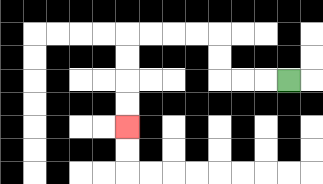{'start': '[12, 3]', 'end': '[5, 5]', 'path_directions': 'L,L,L,U,U,L,L,L,L,D,D,D,D', 'path_coordinates': '[[12, 3], [11, 3], [10, 3], [9, 3], [9, 2], [9, 1], [8, 1], [7, 1], [6, 1], [5, 1], [5, 2], [5, 3], [5, 4], [5, 5]]'}